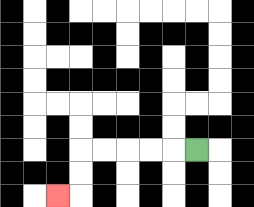{'start': '[8, 6]', 'end': '[2, 8]', 'path_directions': 'L,L,L,L,L,D,D,L', 'path_coordinates': '[[8, 6], [7, 6], [6, 6], [5, 6], [4, 6], [3, 6], [3, 7], [3, 8], [2, 8]]'}